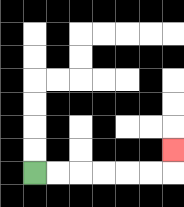{'start': '[1, 7]', 'end': '[7, 6]', 'path_directions': 'R,R,R,R,R,R,U', 'path_coordinates': '[[1, 7], [2, 7], [3, 7], [4, 7], [5, 7], [6, 7], [7, 7], [7, 6]]'}